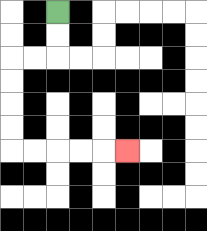{'start': '[2, 0]', 'end': '[5, 6]', 'path_directions': 'D,D,L,L,D,D,D,D,R,R,R,R,R', 'path_coordinates': '[[2, 0], [2, 1], [2, 2], [1, 2], [0, 2], [0, 3], [0, 4], [0, 5], [0, 6], [1, 6], [2, 6], [3, 6], [4, 6], [5, 6]]'}